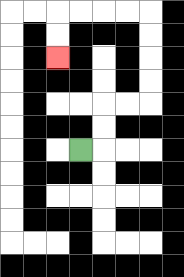{'start': '[3, 6]', 'end': '[2, 2]', 'path_directions': 'R,U,U,R,R,U,U,U,U,L,L,L,L,D,D', 'path_coordinates': '[[3, 6], [4, 6], [4, 5], [4, 4], [5, 4], [6, 4], [6, 3], [6, 2], [6, 1], [6, 0], [5, 0], [4, 0], [3, 0], [2, 0], [2, 1], [2, 2]]'}